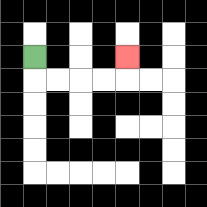{'start': '[1, 2]', 'end': '[5, 2]', 'path_directions': 'D,R,R,R,R,U', 'path_coordinates': '[[1, 2], [1, 3], [2, 3], [3, 3], [4, 3], [5, 3], [5, 2]]'}